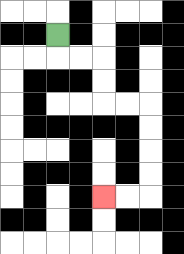{'start': '[2, 1]', 'end': '[4, 8]', 'path_directions': 'D,R,R,D,D,R,R,D,D,D,D,L,L', 'path_coordinates': '[[2, 1], [2, 2], [3, 2], [4, 2], [4, 3], [4, 4], [5, 4], [6, 4], [6, 5], [6, 6], [6, 7], [6, 8], [5, 8], [4, 8]]'}